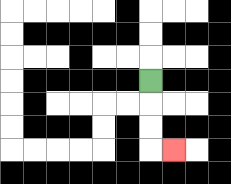{'start': '[6, 3]', 'end': '[7, 6]', 'path_directions': 'D,D,D,R', 'path_coordinates': '[[6, 3], [6, 4], [6, 5], [6, 6], [7, 6]]'}